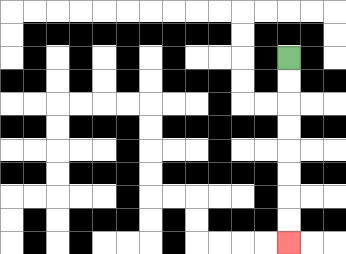{'start': '[12, 2]', 'end': '[12, 10]', 'path_directions': 'D,D,D,D,D,D,D,D', 'path_coordinates': '[[12, 2], [12, 3], [12, 4], [12, 5], [12, 6], [12, 7], [12, 8], [12, 9], [12, 10]]'}